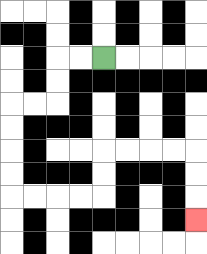{'start': '[4, 2]', 'end': '[8, 9]', 'path_directions': 'L,L,D,D,L,L,D,D,D,D,R,R,R,R,U,U,R,R,R,R,D,D,D', 'path_coordinates': '[[4, 2], [3, 2], [2, 2], [2, 3], [2, 4], [1, 4], [0, 4], [0, 5], [0, 6], [0, 7], [0, 8], [1, 8], [2, 8], [3, 8], [4, 8], [4, 7], [4, 6], [5, 6], [6, 6], [7, 6], [8, 6], [8, 7], [8, 8], [8, 9]]'}